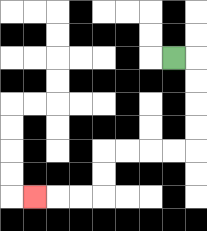{'start': '[7, 2]', 'end': '[1, 8]', 'path_directions': 'R,D,D,D,D,L,L,L,L,D,D,L,L,L', 'path_coordinates': '[[7, 2], [8, 2], [8, 3], [8, 4], [8, 5], [8, 6], [7, 6], [6, 6], [5, 6], [4, 6], [4, 7], [4, 8], [3, 8], [2, 8], [1, 8]]'}